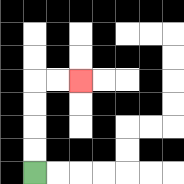{'start': '[1, 7]', 'end': '[3, 3]', 'path_directions': 'U,U,U,U,R,R', 'path_coordinates': '[[1, 7], [1, 6], [1, 5], [1, 4], [1, 3], [2, 3], [3, 3]]'}